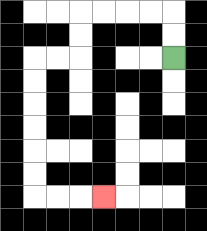{'start': '[7, 2]', 'end': '[4, 8]', 'path_directions': 'U,U,L,L,L,L,D,D,L,L,D,D,D,D,D,D,R,R,R', 'path_coordinates': '[[7, 2], [7, 1], [7, 0], [6, 0], [5, 0], [4, 0], [3, 0], [3, 1], [3, 2], [2, 2], [1, 2], [1, 3], [1, 4], [1, 5], [1, 6], [1, 7], [1, 8], [2, 8], [3, 8], [4, 8]]'}